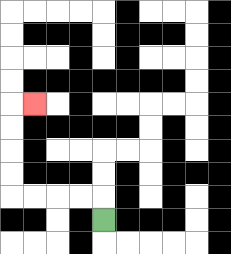{'start': '[4, 9]', 'end': '[1, 4]', 'path_directions': 'U,L,L,L,L,U,U,U,U,R', 'path_coordinates': '[[4, 9], [4, 8], [3, 8], [2, 8], [1, 8], [0, 8], [0, 7], [0, 6], [0, 5], [0, 4], [1, 4]]'}